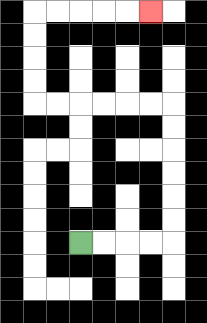{'start': '[3, 10]', 'end': '[6, 0]', 'path_directions': 'R,R,R,R,U,U,U,U,U,U,L,L,L,L,L,L,U,U,U,U,R,R,R,R,R', 'path_coordinates': '[[3, 10], [4, 10], [5, 10], [6, 10], [7, 10], [7, 9], [7, 8], [7, 7], [7, 6], [7, 5], [7, 4], [6, 4], [5, 4], [4, 4], [3, 4], [2, 4], [1, 4], [1, 3], [1, 2], [1, 1], [1, 0], [2, 0], [3, 0], [4, 0], [5, 0], [6, 0]]'}